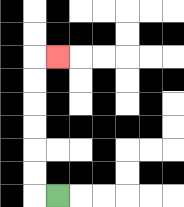{'start': '[2, 8]', 'end': '[2, 2]', 'path_directions': 'L,U,U,U,U,U,U,R', 'path_coordinates': '[[2, 8], [1, 8], [1, 7], [1, 6], [1, 5], [1, 4], [1, 3], [1, 2], [2, 2]]'}